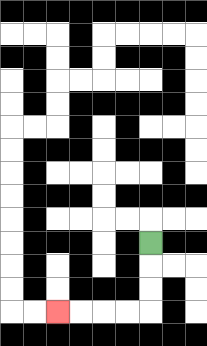{'start': '[6, 10]', 'end': '[2, 13]', 'path_directions': 'D,D,D,L,L,L,L', 'path_coordinates': '[[6, 10], [6, 11], [6, 12], [6, 13], [5, 13], [4, 13], [3, 13], [2, 13]]'}